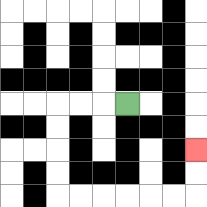{'start': '[5, 4]', 'end': '[8, 6]', 'path_directions': 'L,L,L,D,D,D,D,R,R,R,R,R,R,U,U', 'path_coordinates': '[[5, 4], [4, 4], [3, 4], [2, 4], [2, 5], [2, 6], [2, 7], [2, 8], [3, 8], [4, 8], [5, 8], [6, 8], [7, 8], [8, 8], [8, 7], [8, 6]]'}